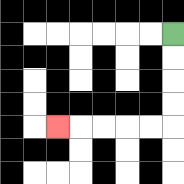{'start': '[7, 1]', 'end': '[2, 5]', 'path_directions': 'D,D,D,D,L,L,L,L,L', 'path_coordinates': '[[7, 1], [7, 2], [7, 3], [7, 4], [7, 5], [6, 5], [5, 5], [4, 5], [3, 5], [2, 5]]'}